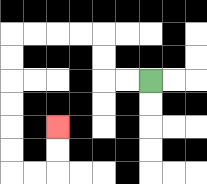{'start': '[6, 3]', 'end': '[2, 5]', 'path_directions': 'L,L,U,U,L,L,L,L,D,D,D,D,D,D,R,R,U,U', 'path_coordinates': '[[6, 3], [5, 3], [4, 3], [4, 2], [4, 1], [3, 1], [2, 1], [1, 1], [0, 1], [0, 2], [0, 3], [0, 4], [0, 5], [0, 6], [0, 7], [1, 7], [2, 7], [2, 6], [2, 5]]'}